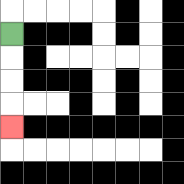{'start': '[0, 1]', 'end': '[0, 5]', 'path_directions': 'D,D,D,D', 'path_coordinates': '[[0, 1], [0, 2], [0, 3], [0, 4], [0, 5]]'}